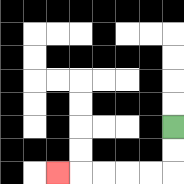{'start': '[7, 5]', 'end': '[2, 7]', 'path_directions': 'D,D,L,L,L,L,L', 'path_coordinates': '[[7, 5], [7, 6], [7, 7], [6, 7], [5, 7], [4, 7], [3, 7], [2, 7]]'}